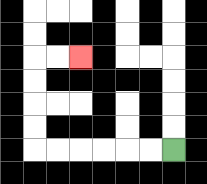{'start': '[7, 6]', 'end': '[3, 2]', 'path_directions': 'L,L,L,L,L,L,U,U,U,U,R,R', 'path_coordinates': '[[7, 6], [6, 6], [5, 6], [4, 6], [3, 6], [2, 6], [1, 6], [1, 5], [1, 4], [1, 3], [1, 2], [2, 2], [3, 2]]'}